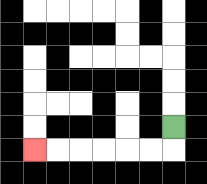{'start': '[7, 5]', 'end': '[1, 6]', 'path_directions': 'D,L,L,L,L,L,L', 'path_coordinates': '[[7, 5], [7, 6], [6, 6], [5, 6], [4, 6], [3, 6], [2, 6], [1, 6]]'}